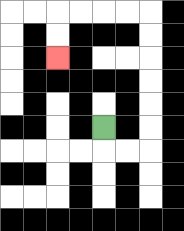{'start': '[4, 5]', 'end': '[2, 2]', 'path_directions': 'D,R,R,U,U,U,U,U,U,L,L,L,L,D,D', 'path_coordinates': '[[4, 5], [4, 6], [5, 6], [6, 6], [6, 5], [6, 4], [6, 3], [6, 2], [6, 1], [6, 0], [5, 0], [4, 0], [3, 0], [2, 0], [2, 1], [2, 2]]'}